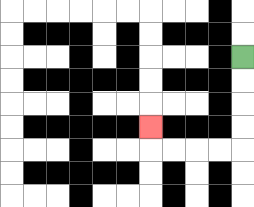{'start': '[10, 2]', 'end': '[6, 5]', 'path_directions': 'D,D,D,D,L,L,L,L,U', 'path_coordinates': '[[10, 2], [10, 3], [10, 4], [10, 5], [10, 6], [9, 6], [8, 6], [7, 6], [6, 6], [6, 5]]'}